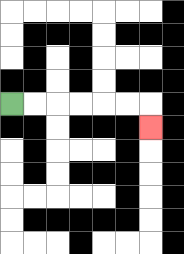{'start': '[0, 4]', 'end': '[6, 5]', 'path_directions': 'R,R,R,R,R,R,D', 'path_coordinates': '[[0, 4], [1, 4], [2, 4], [3, 4], [4, 4], [5, 4], [6, 4], [6, 5]]'}